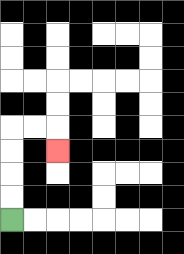{'start': '[0, 9]', 'end': '[2, 6]', 'path_directions': 'U,U,U,U,R,R,D', 'path_coordinates': '[[0, 9], [0, 8], [0, 7], [0, 6], [0, 5], [1, 5], [2, 5], [2, 6]]'}